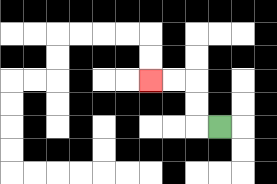{'start': '[9, 5]', 'end': '[6, 3]', 'path_directions': 'L,U,U,L,L', 'path_coordinates': '[[9, 5], [8, 5], [8, 4], [8, 3], [7, 3], [6, 3]]'}